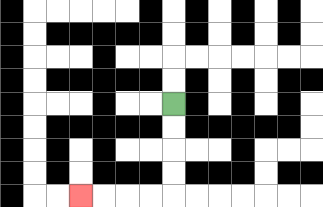{'start': '[7, 4]', 'end': '[3, 8]', 'path_directions': 'D,D,D,D,L,L,L,L', 'path_coordinates': '[[7, 4], [7, 5], [7, 6], [7, 7], [7, 8], [6, 8], [5, 8], [4, 8], [3, 8]]'}